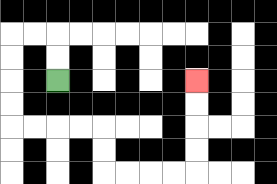{'start': '[2, 3]', 'end': '[8, 3]', 'path_directions': 'U,U,L,L,D,D,D,D,R,R,R,R,D,D,R,R,R,R,U,U,U,U', 'path_coordinates': '[[2, 3], [2, 2], [2, 1], [1, 1], [0, 1], [0, 2], [0, 3], [0, 4], [0, 5], [1, 5], [2, 5], [3, 5], [4, 5], [4, 6], [4, 7], [5, 7], [6, 7], [7, 7], [8, 7], [8, 6], [8, 5], [8, 4], [8, 3]]'}